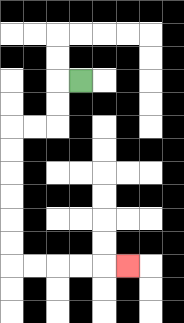{'start': '[3, 3]', 'end': '[5, 11]', 'path_directions': 'L,D,D,L,L,D,D,D,D,D,D,R,R,R,R,R', 'path_coordinates': '[[3, 3], [2, 3], [2, 4], [2, 5], [1, 5], [0, 5], [0, 6], [0, 7], [0, 8], [0, 9], [0, 10], [0, 11], [1, 11], [2, 11], [3, 11], [4, 11], [5, 11]]'}